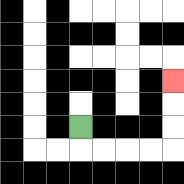{'start': '[3, 5]', 'end': '[7, 3]', 'path_directions': 'D,R,R,R,R,U,U,U', 'path_coordinates': '[[3, 5], [3, 6], [4, 6], [5, 6], [6, 6], [7, 6], [7, 5], [7, 4], [7, 3]]'}